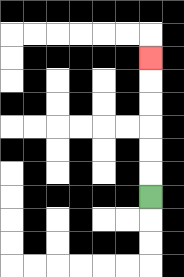{'start': '[6, 8]', 'end': '[6, 2]', 'path_directions': 'U,U,U,U,U,U', 'path_coordinates': '[[6, 8], [6, 7], [6, 6], [6, 5], [6, 4], [6, 3], [6, 2]]'}